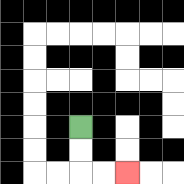{'start': '[3, 5]', 'end': '[5, 7]', 'path_directions': 'D,D,R,R', 'path_coordinates': '[[3, 5], [3, 6], [3, 7], [4, 7], [5, 7]]'}